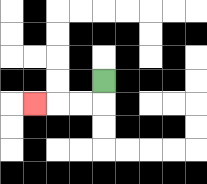{'start': '[4, 3]', 'end': '[1, 4]', 'path_directions': 'D,L,L,L', 'path_coordinates': '[[4, 3], [4, 4], [3, 4], [2, 4], [1, 4]]'}